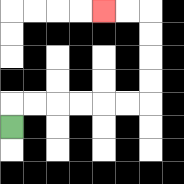{'start': '[0, 5]', 'end': '[4, 0]', 'path_directions': 'U,R,R,R,R,R,R,U,U,U,U,L,L', 'path_coordinates': '[[0, 5], [0, 4], [1, 4], [2, 4], [3, 4], [4, 4], [5, 4], [6, 4], [6, 3], [6, 2], [6, 1], [6, 0], [5, 0], [4, 0]]'}